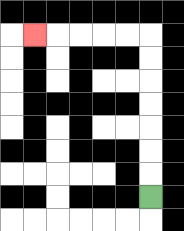{'start': '[6, 8]', 'end': '[1, 1]', 'path_directions': 'U,U,U,U,U,U,U,L,L,L,L,L', 'path_coordinates': '[[6, 8], [6, 7], [6, 6], [6, 5], [6, 4], [6, 3], [6, 2], [6, 1], [5, 1], [4, 1], [3, 1], [2, 1], [1, 1]]'}